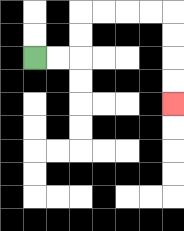{'start': '[1, 2]', 'end': '[7, 4]', 'path_directions': 'R,R,U,U,R,R,R,R,D,D,D,D', 'path_coordinates': '[[1, 2], [2, 2], [3, 2], [3, 1], [3, 0], [4, 0], [5, 0], [6, 0], [7, 0], [7, 1], [7, 2], [7, 3], [7, 4]]'}